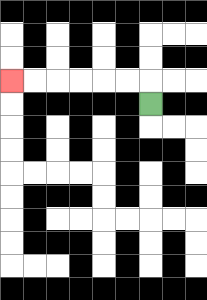{'start': '[6, 4]', 'end': '[0, 3]', 'path_directions': 'U,L,L,L,L,L,L', 'path_coordinates': '[[6, 4], [6, 3], [5, 3], [4, 3], [3, 3], [2, 3], [1, 3], [0, 3]]'}